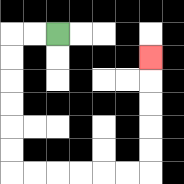{'start': '[2, 1]', 'end': '[6, 2]', 'path_directions': 'L,L,D,D,D,D,D,D,R,R,R,R,R,R,U,U,U,U,U', 'path_coordinates': '[[2, 1], [1, 1], [0, 1], [0, 2], [0, 3], [0, 4], [0, 5], [0, 6], [0, 7], [1, 7], [2, 7], [3, 7], [4, 7], [5, 7], [6, 7], [6, 6], [6, 5], [6, 4], [6, 3], [6, 2]]'}